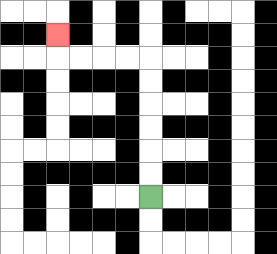{'start': '[6, 8]', 'end': '[2, 1]', 'path_directions': 'U,U,U,U,U,U,L,L,L,L,U', 'path_coordinates': '[[6, 8], [6, 7], [6, 6], [6, 5], [6, 4], [6, 3], [6, 2], [5, 2], [4, 2], [3, 2], [2, 2], [2, 1]]'}